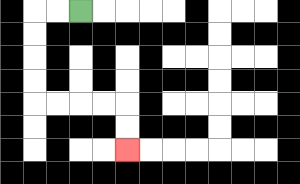{'start': '[3, 0]', 'end': '[5, 6]', 'path_directions': 'L,L,D,D,D,D,R,R,R,R,D,D', 'path_coordinates': '[[3, 0], [2, 0], [1, 0], [1, 1], [1, 2], [1, 3], [1, 4], [2, 4], [3, 4], [4, 4], [5, 4], [5, 5], [5, 6]]'}